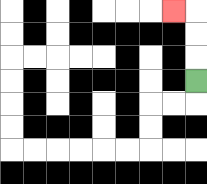{'start': '[8, 3]', 'end': '[7, 0]', 'path_directions': 'U,U,U,L', 'path_coordinates': '[[8, 3], [8, 2], [8, 1], [8, 0], [7, 0]]'}